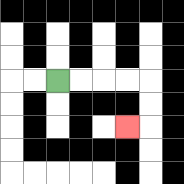{'start': '[2, 3]', 'end': '[5, 5]', 'path_directions': 'R,R,R,R,D,D,L', 'path_coordinates': '[[2, 3], [3, 3], [4, 3], [5, 3], [6, 3], [6, 4], [6, 5], [5, 5]]'}